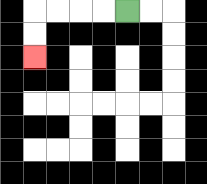{'start': '[5, 0]', 'end': '[1, 2]', 'path_directions': 'L,L,L,L,D,D', 'path_coordinates': '[[5, 0], [4, 0], [3, 0], [2, 0], [1, 0], [1, 1], [1, 2]]'}